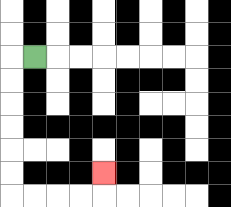{'start': '[1, 2]', 'end': '[4, 7]', 'path_directions': 'L,D,D,D,D,D,D,R,R,R,R,U', 'path_coordinates': '[[1, 2], [0, 2], [0, 3], [0, 4], [0, 5], [0, 6], [0, 7], [0, 8], [1, 8], [2, 8], [3, 8], [4, 8], [4, 7]]'}